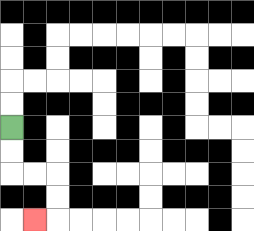{'start': '[0, 5]', 'end': '[1, 9]', 'path_directions': 'D,D,R,R,D,D,L', 'path_coordinates': '[[0, 5], [0, 6], [0, 7], [1, 7], [2, 7], [2, 8], [2, 9], [1, 9]]'}